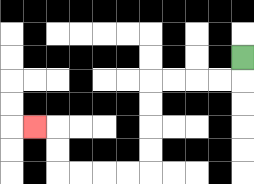{'start': '[10, 2]', 'end': '[1, 5]', 'path_directions': 'D,L,L,L,L,D,D,D,D,L,L,L,L,U,U,L', 'path_coordinates': '[[10, 2], [10, 3], [9, 3], [8, 3], [7, 3], [6, 3], [6, 4], [6, 5], [6, 6], [6, 7], [5, 7], [4, 7], [3, 7], [2, 7], [2, 6], [2, 5], [1, 5]]'}